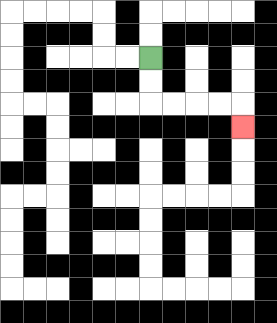{'start': '[6, 2]', 'end': '[10, 5]', 'path_directions': 'D,D,R,R,R,R,D', 'path_coordinates': '[[6, 2], [6, 3], [6, 4], [7, 4], [8, 4], [9, 4], [10, 4], [10, 5]]'}